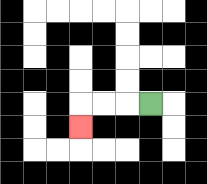{'start': '[6, 4]', 'end': '[3, 5]', 'path_directions': 'L,L,L,D', 'path_coordinates': '[[6, 4], [5, 4], [4, 4], [3, 4], [3, 5]]'}